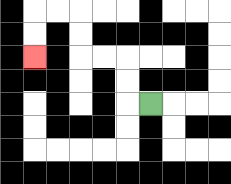{'start': '[6, 4]', 'end': '[1, 2]', 'path_directions': 'L,U,U,L,L,U,U,L,L,D,D', 'path_coordinates': '[[6, 4], [5, 4], [5, 3], [5, 2], [4, 2], [3, 2], [3, 1], [3, 0], [2, 0], [1, 0], [1, 1], [1, 2]]'}